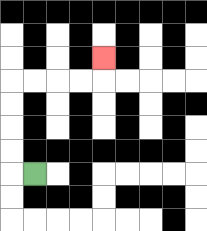{'start': '[1, 7]', 'end': '[4, 2]', 'path_directions': 'L,U,U,U,U,R,R,R,R,U', 'path_coordinates': '[[1, 7], [0, 7], [0, 6], [0, 5], [0, 4], [0, 3], [1, 3], [2, 3], [3, 3], [4, 3], [4, 2]]'}